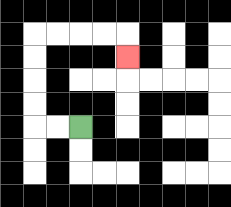{'start': '[3, 5]', 'end': '[5, 2]', 'path_directions': 'L,L,U,U,U,U,R,R,R,R,D', 'path_coordinates': '[[3, 5], [2, 5], [1, 5], [1, 4], [1, 3], [1, 2], [1, 1], [2, 1], [3, 1], [4, 1], [5, 1], [5, 2]]'}